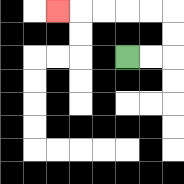{'start': '[5, 2]', 'end': '[2, 0]', 'path_directions': 'R,R,U,U,L,L,L,L,L', 'path_coordinates': '[[5, 2], [6, 2], [7, 2], [7, 1], [7, 0], [6, 0], [5, 0], [4, 0], [3, 0], [2, 0]]'}